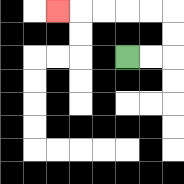{'start': '[5, 2]', 'end': '[2, 0]', 'path_directions': 'R,R,U,U,L,L,L,L,L', 'path_coordinates': '[[5, 2], [6, 2], [7, 2], [7, 1], [7, 0], [6, 0], [5, 0], [4, 0], [3, 0], [2, 0]]'}